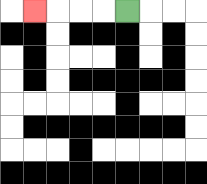{'start': '[5, 0]', 'end': '[1, 0]', 'path_directions': 'L,L,L,L', 'path_coordinates': '[[5, 0], [4, 0], [3, 0], [2, 0], [1, 0]]'}